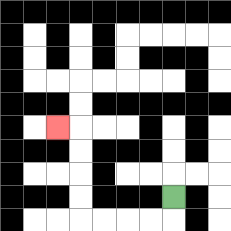{'start': '[7, 8]', 'end': '[2, 5]', 'path_directions': 'D,L,L,L,L,U,U,U,U,L', 'path_coordinates': '[[7, 8], [7, 9], [6, 9], [5, 9], [4, 9], [3, 9], [3, 8], [3, 7], [3, 6], [3, 5], [2, 5]]'}